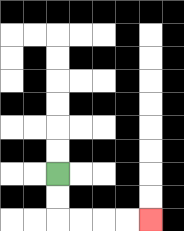{'start': '[2, 7]', 'end': '[6, 9]', 'path_directions': 'D,D,R,R,R,R', 'path_coordinates': '[[2, 7], [2, 8], [2, 9], [3, 9], [4, 9], [5, 9], [6, 9]]'}